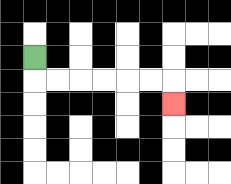{'start': '[1, 2]', 'end': '[7, 4]', 'path_directions': 'D,R,R,R,R,R,R,D', 'path_coordinates': '[[1, 2], [1, 3], [2, 3], [3, 3], [4, 3], [5, 3], [6, 3], [7, 3], [7, 4]]'}